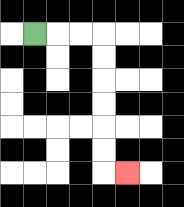{'start': '[1, 1]', 'end': '[5, 7]', 'path_directions': 'R,R,R,D,D,D,D,D,D,R', 'path_coordinates': '[[1, 1], [2, 1], [3, 1], [4, 1], [4, 2], [4, 3], [4, 4], [4, 5], [4, 6], [4, 7], [5, 7]]'}